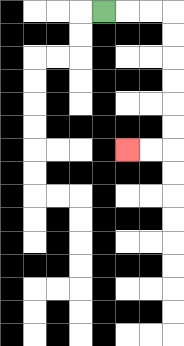{'start': '[4, 0]', 'end': '[5, 6]', 'path_directions': 'R,R,R,D,D,D,D,D,D,L,L', 'path_coordinates': '[[4, 0], [5, 0], [6, 0], [7, 0], [7, 1], [7, 2], [7, 3], [7, 4], [7, 5], [7, 6], [6, 6], [5, 6]]'}